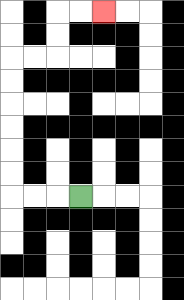{'start': '[3, 8]', 'end': '[4, 0]', 'path_directions': 'L,L,L,U,U,U,U,U,U,R,R,U,U,R,R', 'path_coordinates': '[[3, 8], [2, 8], [1, 8], [0, 8], [0, 7], [0, 6], [0, 5], [0, 4], [0, 3], [0, 2], [1, 2], [2, 2], [2, 1], [2, 0], [3, 0], [4, 0]]'}